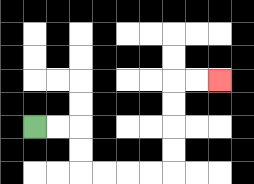{'start': '[1, 5]', 'end': '[9, 3]', 'path_directions': 'R,R,D,D,R,R,R,R,U,U,U,U,R,R', 'path_coordinates': '[[1, 5], [2, 5], [3, 5], [3, 6], [3, 7], [4, 7], [5, 7], [6, 7], [7, 7], [7, 6], [7, 5], [7, 4], [7, 3], [8, 3], [9, 3]]'}